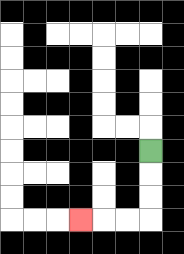{'start': '[6, 6]', 'end': '[3, 9]', 'path_directions': 'D,D,D,L,L,L', 'path_coordinates': '[[6, 6], [6, 7], [6, 8], [6, 9], [5, 9], [4, 9], [3, 9]]'}